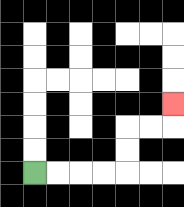{'start': '[1, 7]', 'end': '[7, 4]', 'path_directions': 'R,R,R,R,U,U,R,R,U', 'path_coordinates': '[[1, 7], [2, 7], [3, 7], [4, 7], [5, 7], [5, 6], [5, 5], [6, 5], [7, 5], [7, 4]]'}